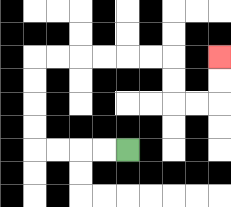{'start': '[5, 6]', 'end': '[9, 2]', 'path_directions': 'L,L,L,L,U,U,U,U,R,R,R,R,R,R,D,D,R,R,U,U', 'path_coordinates': '[[5, 6], [4, 6], [3, 6], [2, 6], [1, 6], [1, 5], [1, 4], [1, 3], [1, 2], [2, 2], [3, 2], [4, 2], [5, 2], [6, 2], [7, 2], [7, 3], [7, 4], [8, 4], [9, 4], [9, 3], [9, 2]]'}